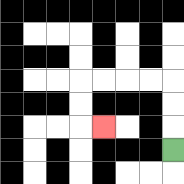{'start': '[7, 6]', 'end': '[4, 5]', 'path_directions': 'U,U,U,L,L,L,L,D,D,R', 'path_coordinates': '[[7, 6], [7, 5], [7, 4], [7, 3], [6, 3], [5, 3], [4, 3], [3, 3], [3, 4], [3, 5], [4, 5]]'}